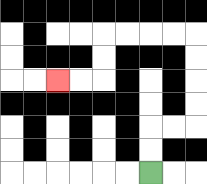{'start': '[6, 7]', 'end': '[2, 3]', 'path_directions': 'U,U,R,R,U,U,U,U,L,L,L,L,D,D,L,L', 'path_coordinates': '[[6, 7], [6, 6], [6, 5], [7, 5], [8, 5], [8, 4], [8, 3], [8, 2], [8, 1], [7, 1], [6, 1], [5, 1], [4, 1], [4, 2], [4, 3], [3, 3], [2, 3]]'}